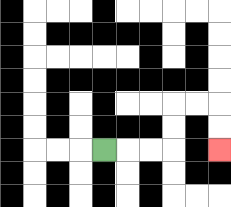{'start': '[4, 6]', 'end': '[9, 6]', 'path_directions': 'R,R,R,U,U,R,R,D,D', 'path_coordinates': '[[4, 6], [5, 6], [6, 6], [7, 6], [7, 5], [7, 4], [8, 4], [9, 4], [9, 5], [9, 6]]'}